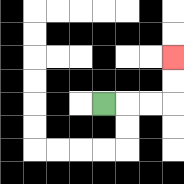{'start': '[4, 4]', 'end': '[7, 2]', 'path_directions': 'R,R,R,U,U', 'path_coordinates': '[[4, 4], [5, 4], [6, 4], [7, 4], [7, 3], [7, 2]]'}